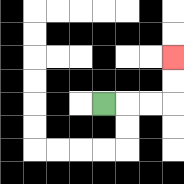{'start': '[4, 4]', 'end': '[7, 2]', 'path_directions': 'R,R,R,U,U', 'path_coordinates': '[[4, 4], [5, 4], [6, 4], [7, 4], [7, 3], [7, 2]]'}